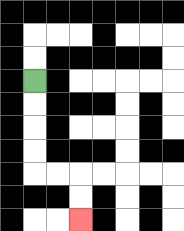{'start': '[1, 3]', 'end': '[3, 9]', 'path_directions': 'D,D,D,D,R,R,D,D', 'path_coordinates': '[[1, 3], [1, 4], [1, 5], [1, 6], [1, 7], [2, 7], [3, 7], [3, 8], [3, 9]]'}